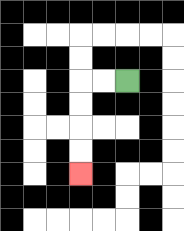{'start': '[5, 3]', 'end': '[3, 7]', 'path_directions': 'L,L,D,D,D,D', 'path_coordinates': '[[5, 3], [4, 3], [3, 3], [3, 4], [3, 5], [3, 6], [3, 7]]'}